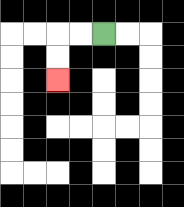{'start': '[4, 1]', 'end': '[2, 3]', 'path_directions': 'L,L,D,D', 'path_coordinates': '[[4, 1], [3, 1], [2, 1], [2, 2], [2, 3]]'}